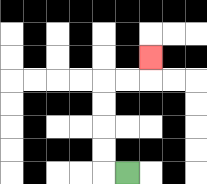{'start': '[5, 7]', 'end': '[6, 2]', 'path_directions': 'L,U,U,U,U,R,R,U', 'path_coordinates': '[[5, 7], [4, 7], [4, 6], [4, 5], [4, 4], [4, 3], [5, 3], [6, 3], [6, 2]]'}